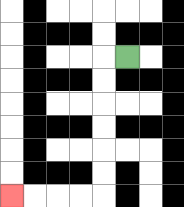{'start': '[5, 2]', 'end': '[0, 8]', 'path_directions': 'L,D,D,D,D,D,D,L,L,L,L', 'path_coordinates': '[[5, 2], [4, 2], [4, 3], [4, 4], [4, 5], [4, 6], [4, 7], [4, 8], [3, 8], [2, 8], [1, 8], [0, 8]]'}